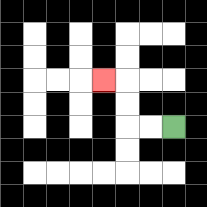{'start': '[7, 5]', 'end': '[4, 3]', 'path_directions': 'L,L,U,U,L', 'path_coordinates': '[[7, 5], [6, 5], [5, 5], [5, 4], [5, 3], [4, 3]]'}